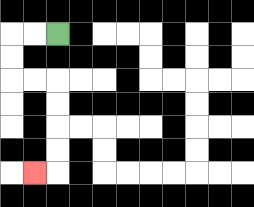{'start': '[2, 1]', 'end': '[1, 7]', 'path_directions': 'L,L,D,D,R,R,D,D,D,D,L', 'path_coordinates': '[[2, 1], [1, 1], [0, 1], [0, 2], [0, 3], [1, 3], [2, 3], [2, 4], [2, 5], [2, 6], [2, 7], [1, 7]]'}